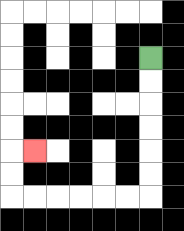{'start': '[6, 2]', 'end': '[1, 6]', 'path_directions': 'D,D,D,D,D,D,L,L,L,L,L,L,U,U,R', 'path_coordinates': '[[6, 2], [6, 3], [6, 4], [6, 5], [6, 6], [6, 7], [6, 8], [5, 8], [4, 8], [3, 8], [2, 8], [1, 8], [0, 8], [0, 7], [0, 6], [1, 6]]'}